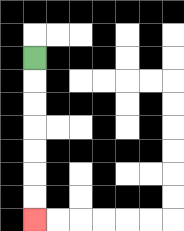{'start': '[1, 2]', 'end': '[1, 9]', 'path_directions': 'D,D,D,D,D,D,D', 'path_coordinates': '[[1, 2], [1, 3], [1, 4], [1, 5], [1, 6], [1, 7], [1, 8], [1, 9]]'}